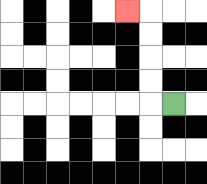{'start': '[7, 4]', 'end': '[5, 0]', 'path_directions': 'L,U,U,U,U,L', 'path_coordinates': '[[7, 4], [6, 4], [6, 3], [6, 2], [6, 1], [6, 0], [5, 0]]'}